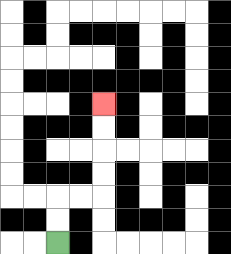{'start': '[2, 10]', 'end': '[4, 4]', 'path_directions': 'U,U,R,R,U,U,U,U', 'path_coordinates': '[[2, 10], [2, 9], [2, 8], [3, 8], [4, 8], [4, 7], [4, 6], [4, 5], [4, 4]]'}